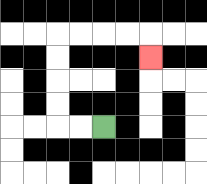{'start': '[4, 5]', 'end': '[6, 2]', 'path_directions': 'L,L,U,U,U,U,R,R,R,R,D', 'path_coordinates': '[[4, 5], [3, 5], [2, 5], [2, 4], [2, 3], [2, 2], [2, 1], [3, 1], [4, 1], [5, 1], [6, 1], [6, 2]]'}